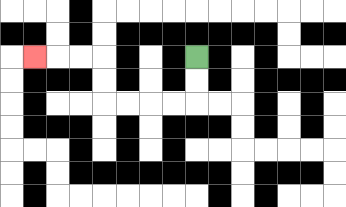{'start': '[8, 2]', 'end': '[1, 2]', 'path_directions': 'D,D,L,L,L,L,U,U,L,L,L', 'path_coordinates': '[[8, 2], [8, 3], [8, 4], [7, 4], [6, 4], [5, 4], [4, 4], [4, 3], [4, 2], [3, 2], [2, 2], [1, 2]]'}